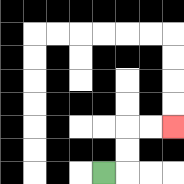{'start': '[4, 7]', 'end': '[7, 5]', 'path_directions': 'R,U,U,R,R', 'path_coordinates': '[[4, 7], [5, 7], [5, 6], [5, 5], [6, 5], [7, 5]]'}